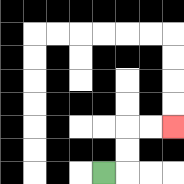{'start': '[4, 7]', 'end': '[7, 5]', 'path_directions': 'R,U,U,R,R', 'path_coordinates': '[[4, 7], [5, 7], [5, 6], [5, 5], [6, 5], [7, 5]]'}